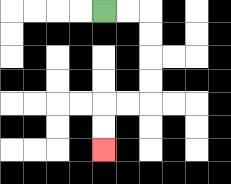{'start': '[4, 0]', 'end': '[4, 6]', 'path_directions': 'R,R,D,D,D,D,L,L,D,D', 'path_coordinates': '[[4, 0], [5, 0], [6, 0], [6, 1], [6, 2], [6, 3], [6, 4], [5, 4], [4, 4], [4, 5], [4, 6]]'}